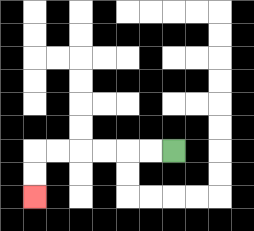{'start': '[7, 6]', 'end': '[1, 8]', 'path_directions': 'L,L,L,L,L,L,D,D', 'path_coordinates': '[[7, 6], [6, 6], [5, 6], [4, 6], [3, 6], [2, 6], [1, 6], [1, 7], [1, 8]]'}